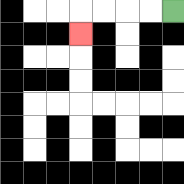{'start': '[7, 0]', 'end': '[3, 1]', 'path_directions': 'L,L,L,L,D', 'path_coordinates': '[[7, 0], [6, 0], [5, 0], [4, 0], [3, 0], [3, 1]]'}